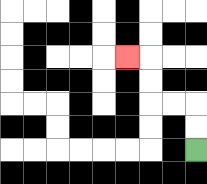{'start': '[8, 6]', 'end': '[5, 2]', 'path_directions': 'U,U,L,L,U,U,L', 'path_coordinates': '[[8, 6], [8, 5], [8, 4], [7, 4], [6, 4], [6, 3], [6, 2], [5, 2]]'}